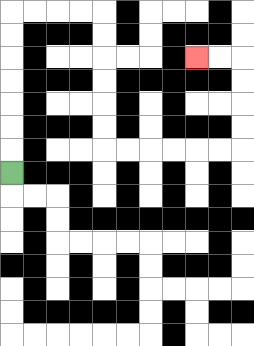{'start': '[0, 7]', 'end': '[8, 2]', 'path_directions': 'U,U,U,U,U,U,U,R,R,R,R,D,D,D,D,D,D,R,R,R,R,R,R,U,U,U,U,L,L', 'path_coordinates': '[[0, 7], [0, 6], [0, 5], [0, 4], [0, 3], [0, 2], [0, 1], [0, 0], [1, 0], [2, 0], [3, 0], [4, 0], [4, 1], [4, 2], [4, 3], [4, 4], [4, 5], [4, 6], [5, 6], [6, 6], [7, 6], [8, 6], [9, 6], [10, 6], [10, 5], [10, 4], [10, 3], [10, 2], [9, 2], [8, 2]]'}